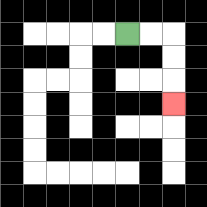{'start': '[5, 1]', 'end': '[7, 4]', 'path_directions': 'R,R,D,D,D', 'path_coordinates': '[[5, 1], [6, 1], [7, 1], [7, 2], [7, 3], [7, 4]]'}